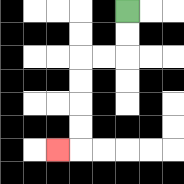{'start': '[5, 0]', 'end': '[2, 6]', 'path_directions': 'D,D,L,L,D,D,D,D,L', 'path_coordinates': '[[5, 0], [5, 1], [5, 2], [4, 2], [3, 2], [3, 3], [3, 4], [3, 5], [3, 6], [2, 6]]'}